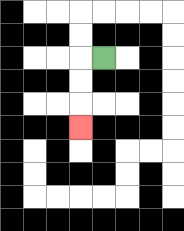{'start': '[4, 2]', 'end': '[3, 5]', 'path_directions': 'L,D,D,D', 'path_coordinates': '[[4, 2], [3, 2], [3, 3], [3, 4], [3, 5]]'}